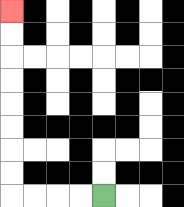{'start': '[4, 8]', 'end': '[0, 0]', 'path_directions': 'L,L,L,L,U,U,U,U,U,U,U,U', 'path_coordinates': '[[4, 8], [3, 8], [2, 8], [1, 8], [0, 8], [0, 7], [0, 6], [0, 5], [0, 4], [0, 3], [0, 2], [0, 1], [0, 0]]'}